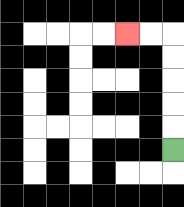{'start': '[7, 6]', 'end': '[5, 1]', 'path_directions': 'U,U,U,U,U,L,L', 'path_coordinates': '[[7, 6], [7, 5], [7, 4], [7, 3], [7, 2], [7, 1], [6, 1], [5, 1]]'}